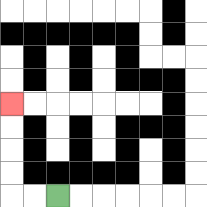{'start': '[2, 8]', 'end': '[0, 4]', 'path_directions': 'L,L,U,U,U,U', 'path_coordinates': '[[2, 8], [1, 8], [0, 8], [0, 7], [0, 6], [0, 5], [0, 4]]'}